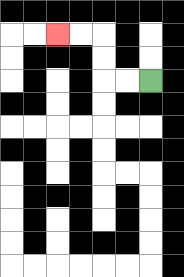{'start': '[6, 3]', 'end': '[2, 1]', 'path_directions': 'L,L,U,U,L,L', 'path_coordinates': '[[6, 3], [5, 3], [4, 3], [4, 2], [4, 1], [3, 1], [2, 1]]'}